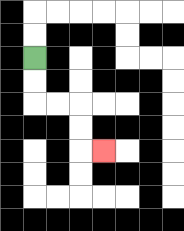{'start': '[1, 2]', 'end': '[4, 6]', 'path_directions': 'D,D,R,R,D,D,R', 'path_coordinates': '[[1, 2], [1, 3], [1, 4], [2, 4], [3, 4], [3, 5], [3, 6], [4, 6]]'}